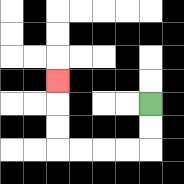{'start': '[6, 4]', 'end': '[2, 3]', 'path_directions': 'D,D,L,L,L,L,U,U,U', 'path_coordinates': '[[6, 4], [6, 5], [6, 6], [5, 6], [4, 6], [3, 6], [2, 6], [2, 5], [2, 4], [2, 3]]'}